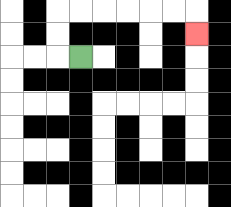{'start': '[3, 2]', 'end': '[8, 1]', 'path_directions': 'L,U,U,R,R,R,R,R,R,D', 'path_coordinates': '[[3, 2], [2, 2], [2, 1], [2, 0], [3, 0], [4, 0], [5, 0], [6, 0], [7, 0], [8, 0], [8, 1]]'}